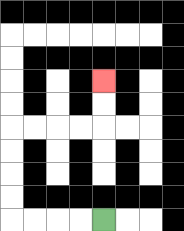{'start': '[4, 9]', 'end': '[4, 3]', 'path_directions': 'L,L,L,L,U,U,U,U,R,R,R,R,U,U', 'path_coordinates': '[[4, 9], [3, 9], [2, 9], [1, 9], [0, 9], [0, 8], [0, 7], [0, 6], [0, 5], [1, 5], [2, 5], [3, 5], [4, 5], [4, 4], [4, 3]]'}